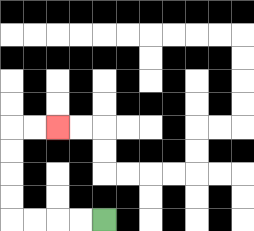{'start': '[4, 9]', 'end': '[2, 5]', 'path_directions': 'L,L,L,L,U,U,U,U,R,R', 'path_coordinates': '[[4, 9], [3, 9], [2, 9], [1, 9], [0, 9], [0, 8], [0, 7], [0, 6], [0, 5], [1, 5], [2, 5]]'}